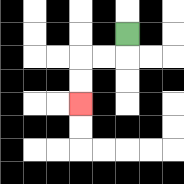{'start': '[5, 1]', 'end': '[3, 4]', 'path_directions': 'D,L,L,D,D', 'path_coordinates': '[[5, 1], [5, 2], [4, 2], [3, 2], [3, 3], [3, 4]]'}